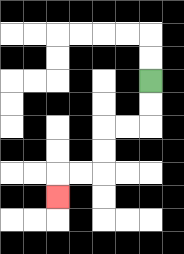{'start': '[6, 3]', 'end': '[2, 8]', 'path_directions': 'D,D,L,L,D,D,L,L,D', 'path_coordinates': '[[6, 3], [6, 4], [6, 5], [5, 5], [4, 5], [4, 6], [4, 7], [3, 7], [2, 7], [2, 8]]'}